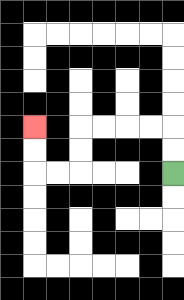{'start': '[7, 7]', 'end': '[1, 5]', 'path_directions': 'U,U,L,L,L,L,D,D,L,L,U,U', 'path_coordinates': '[[7, 7], [7, 6], [7, 5], [6, 5], [5, 5], [4, 5], [3, 5], [3, 6], [3, 7], [2, 7], [1, 7], [1, 6], [1, 5]]'}